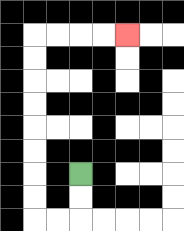{'start': '[3, 7]', 'end': '[5, 1]', 'path_directions': 'D,D,L,L,U,U,U,U,U,U,U,U,R,R,R,R', 'path_coordinates': '[[3, 7], [3, 8], [3, 9], [2, 9], [1, 9], [1, 8], [1, 7], [1, 6], [1, 5], [1, 4], [1, 3], [1, 2], [1, 1], [2, 1], [3, 1], [4, 1], [5, 1]]'}